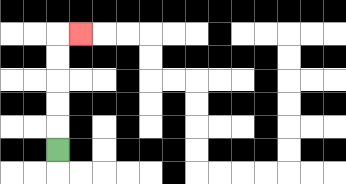{'start': '[2, 6]', 'end': '[3, 1]', 'path_directions': 'U,U,U,U,U,R', 'path_coordinates': '[[2, 6], [2, 5], [2, 4], [2, 3], [2, 2], [2, 1], [3, 1]]'}